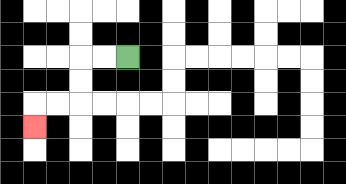{'start': '[5, 2]', 'end': '[1, 5]', 'path_directions': 'L,L,D,D,L,L,D', 'path_coordinates': '[[5, 2], [4, 2], [3, 2], [3, 3], [3, 4], [2, 4], [1, 4], [1, 5]]'}